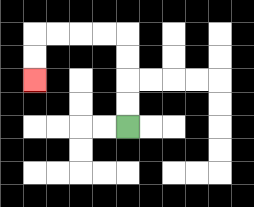{'start': '[5, 5]', 'end': '[1, 3]', 'path_directions': 'U,U,U,U,L,L,L,L,D,D', 'path_coordinates': '[[5, 5], [5, 4], [5, 3], [5, 2], [5, 1], [4, 1], [3, 1], [2, 1], [1, 1], [1, 2], [1, 3]]'}